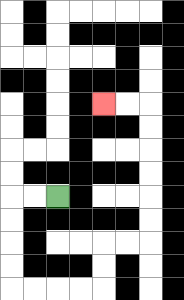{'start': '[2, 8]', 'end': '[4, 4]', 'path_directions': 'L,L,D,D,D,D,R,R,R,R,U,U,R,R,U,U,U,U,U,U,L,L', 'path_coordinates': '[[2, 8], [1, 8], [0, 8], [0, 9], [0, 10], [0, 11], [0, 12], [1, 12], [2, 12], [3, 12], [4, 12], [4, 11], [4, 10], [5, 10], [6, 10], [6, 9], [6, 8], [6, 7], [6, 6], [6, 5], [6, 4], [5, 4], [4, 4]]'}